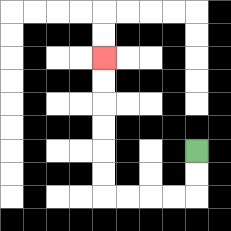{'start': '[8, 6]', 'end': '[4, 2]', 'path_directions': 'D,D,L,L,L,L,U,U,U,U,U,U', 'path_coordinates': '[[8, 6], [8, 7], [8, 8], [7, 8], [6, 8], [5, 8], [4, 8], [4, 7], [4, 6], [4, 5], [4, 4], [4, 3], [4, 2]]'}